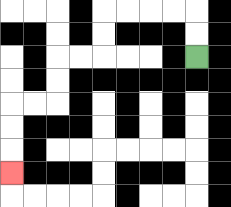{'start': '[8, 2]', 'end': '[0, 7]', 'path_directions': 'U,U,L,L,L,L,D,D,L,L,D,D,L,L,D,D,D', 'path_coordinates': '[[8, 2], [8, 1], [8, 0], [7, 0], [6, 0], [5, 0], [4, 0], [4, 1], [4, 2], [3, 2], [2, 2], [2, 3], [2, 4], [1, 4], [0, 4], [0, 5], [0, 6], [0, 7]]'}